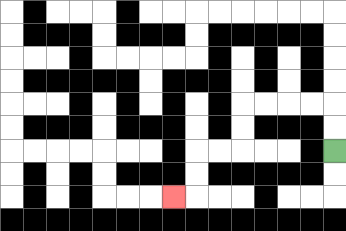{'start': '[14, 6]', 'end': '[7, 8]', 'path_directions': 'U,U,L,L,L,L,D,D,L,L,D,D,L', 'path_coordinates': '[[14, 6], [14, 5], [14, 4], [13, 4], [12, 4], [11, 4], [10, 4], [10, 5], [10, 6], [9, 6], [8, 6], [8, 7], [8, 8], [7, 8]]'}